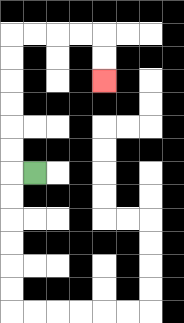{'start': '[1, 7]', 'end': '[4, 3]', 'path_directions': 'L,U,U,U,U,U,U,R,R,R,R,D,D', 'path_coordinates': '[[1, 7], [0, 7], [0, 6], [0, 5], [0, 4], [0, 3], [0, 2], [0, 1], [1, 1], [2, 1], [3, 1], [4, 1], [4, 2], [4, 3]]'}